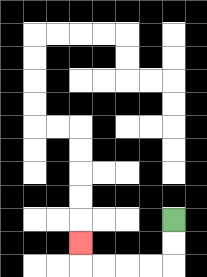{'start': '[7, 9]', 'end': '[3, 10]', 'path_directions': 'D,D,L,L,L,L,U', 'path_coordinates': '[[7, 9], [7, 10], [7, 11], [6, 11], [5, 11], [4, 11], [3, 11], [3, 10]]'}